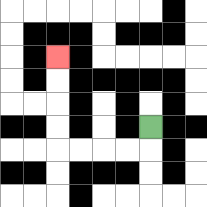{'start': '[6, 5]', 'end': '[2, 2]', 'path_directions': 'D,L,L,L,L,U,U,U,U', 'path_coordinates': '[[6, 5], [6, 6], [5, 6], [4, 6], [3, 6], [2, 6], [2, 5], [2, 4], [2, 3], [2, 2]]'}